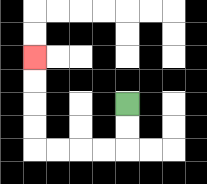{'start': '[5, 4]', 'end': '[1, 2]', 'path_directions': 'D,D,L,L,L,L,U,U,U,U', 'path_coordinates': '[[5, 4], [5, 5], [5, 6], [4, 6], [3, 6], [2, 6], [1, 6], [1, 5], [1, 4], [1, 3], [1, 2]]'}